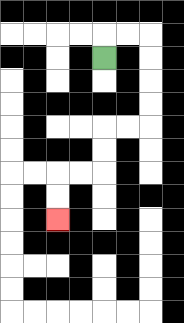{'start': '[4, 2]', 'end': '[2, 9]', 'path_directions': 'U,R,R,D,D,D,D,L,L,D,D,L,L,D,D', 'path_coordinates': '[[4, 2], [4, 1], [5, 1], [6, 1], [6, 2], [6, 3], [6, 4], [6, 5], [5, 5], [4, 5], [4, 6], [4, 7], [3, 7], [2, 7], [2, 8], [2, 9]]'}